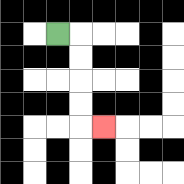{'start': '[2, 1]', 'end': '[4, 5]', 'path_directions': 'R,D,D,D,D,R', 'path_coordinates': '[[2, 1], [3, 1], [3, 2], [3, 3], [3, 4], [3, 5], [4, 5]]'}